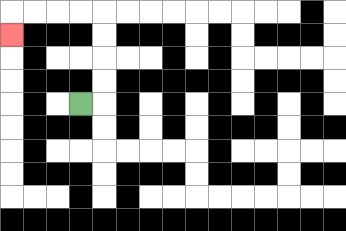{'start': '[3, 4]', 'end': '[0, 1]', 'path_directions': 'R,U,U,U,U,L,L,L,L,D', 'path_coordinates': '[[3, 4], [4, 4], [4, 3], [4, 2], [4, 1], [4, 0], [3, 0], [2, 0], [1, 0], [0, 0], [0, 1]]'}